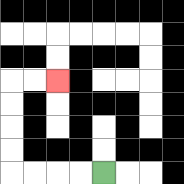{'start': '[4, 7]', 'end': '[2, 3]', 'path_directions': 'L,L,L,L,U,U,U,U,R,R', 'path_coordinates': '[[4, 7], [3, 7], [2, 7], [1, 7], [0, 7], [0, 6], [0, 5], [0, 4], [0, 3], [1, 3], [2, 3]]'}